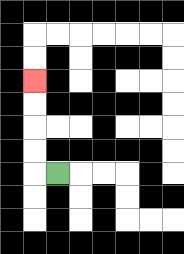{'start': '[2, 7]', 'end': '[1, 3]', 'path_directions': 'L,U,U,U,U', 'path_coordinates': '[[2, 7], [1, 7], [1, 6], [1, 5], [1, 4], [1, 3]]'}